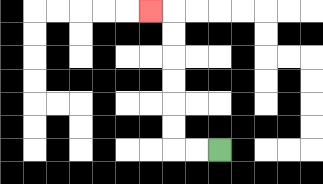{'start': '[9, 6]', 'end': '[6, 0]', 'path_directions': 'L,L,U,U,U,U,U,U,L', 'path_coordinates': '[[9, 6], [8, 6], [7, 6], [7, 5], [7, 4], [7, 3], [7, 2], [7, 1], [7, 0], [6, 0]]'}